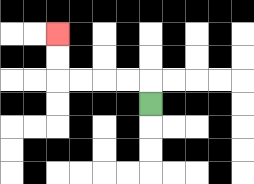{'start': '[6, 4]', 'end': '[2, 1]', 'path_directions': 'U,L,L,L,L,U,U', 'path_coordinates': '[[6, 4], [6, 3], [5, 3], [4, 3], [3, 3], [2, 3], [2, 2], [2, 1]]'}